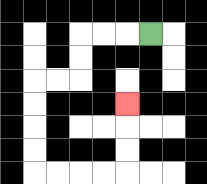{'start': '[6, 1]', 'end': '[5, 4]', 'path_directions': 'L,L,L,D,D,L,L,D,D,D,D,R,R,R,R,U,U,U', 'path_coordinates': '[[6, 1], [5, 1], [4, 1], [3, 1], [3, 2], [3, 3], [2, 3], [1, 3], [1, 4], [1, 5], [1, 6], [1, 7], [2, 7], [3, 7], [4, 7], [5, 7], [5, 6], [5, 5], [5, 4]]'}